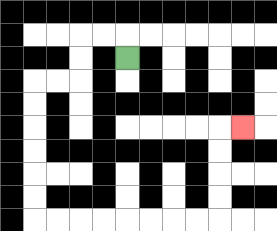{'start': '[5, 2]', 'end': '[10, 5]', 'path_directions': 'U,L,L,D,D,L,L,D,D,D,D,D,D,R,R,R,R,R,R,R,R,U,U,U,U,R', 'path_coordinates': '[[5, 2], [5, 1], [4, 1], [3, 1], [3, 2], [3, 3], [2, 3], [1, 3], [1, 4], [1, 5], [1, 6], [1, 7], [1, 8], [1, 9], [2, 9], [3, 9], [4, 9], [5, 9], [6, 9], [7, 9], [8, 9], [9, 9], [9, 8], [9, 7], [9, 6], [9, 5], [10, 5]]'}